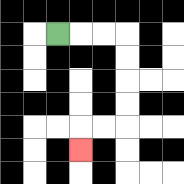{'start': '[2, 1]', 'end': '[3, 6]', 'path_directions': 'R,R,R,D,D,D,D,L,L,D', 'path_coordinates': '[[2, 1], [3, 1], [4, 1], [5, 1], [5, 2], [5, 3], [5, 4], [5, 5], [4, 5], [3, 5], [3, 6]]'}